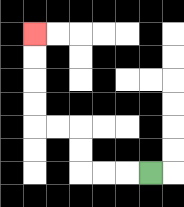{'start': '[6, 7]', 'end': '[1, 1]', 'path_directions': 'L,L,L,U,U,L,L,U,U,U,U', 'path_coordinates': '[[6, 7], [5, 7], [4, 7], [3, 7], [3, 6], [3, 5], [2, 5], [1, 5], [1, 4], [1, 3], [1, 2], [1, 1]]'}